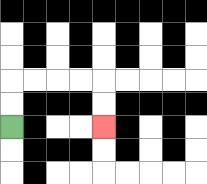{'start': '[0, 5]', 'end': '[4, 5]', 'path_directions': 'U,U,R,R,R,R,D,D', 'path_coordinates': '[[0, 5], [0, 4], [0, 3], [1, 3], [2, 3], [3, 3], [4, 3], [4, 4], [4, 5]]'}